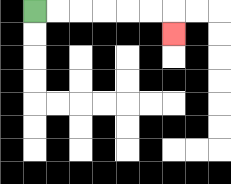{'start': '[1, 0]', 'end': '[7, 1]', 'path_directions': 'R,R,R,R,R,R,D', 'path_coordinates': '[[1, 0], [2, 0], [3, 0], [4, 0], [5, 0], [6, 0], [7, 0], [7, 1]]'}